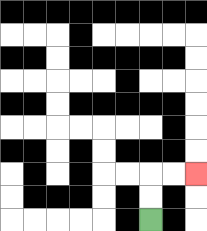{'start': '[6, 9]', 'end': '[8, 7]', 'path_directions': 'U,U,R,R', 'path_coordinates': '[[6, 9], [6, 8], [6, 7], [7, 7], [8, 7]]'}